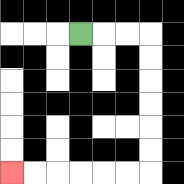{'start': '[3, 1]', 'end': '[0, 7]', 'path_directions': 'R,R,R,D,D,D,D,D,D,L,L,L,L,L,L', 'path_coordinates': '[[3, 1], [4, 1], [5, 1], [6, 1], [6, 2], [6, 3], [6, 4], [6, 5], [6, 6], [6, 7], [5, 7], [4, 7], [3, 7], [2, 7], [1, 7], [0, 7]]'}